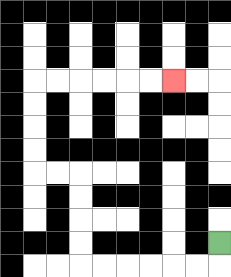{'start': '[9, 10]', 'end': '[7, 3]', 'path_directions': 'D,L,L,L,L,L,L,U,U,U,U,L,L,U,U,U,U,R,R,R,R,R,R', 'path_coordinates': '[[9, 10], [9, 11], [8, 11], [7, 11], [6, 11], [5, 11], [4, 11], [3, 11], [3, 10], [3, 9], [3, 8], [3, 7], [2, 7], [1, 7], [1, 6], [1, 5], [1, 4], [1, 3], [2, 3], [3, 3], [4, 3], [5, 3], [6, 3], [7, 3]]'}